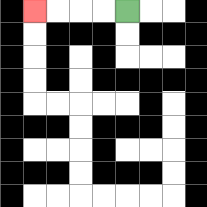{'start': '[5, 0]', 'end': '[1, 0]', 'path_directions': 'L,L,L,L', 'path_coordinates': '[[5, 0], [4, 0], [3, 0], [2, 0], [1, 0]]'}